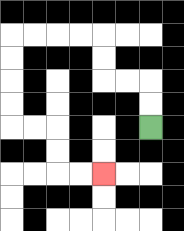{'start': '[6, 5]', 'end': '[4, 7]', 'path_directions': 'U,U,L,L,U,U,L,L,L,L,D,D,D,D,R,R,D,D,R,R', 'path_coordinates': '[[6, 5], [6, 4], [6, 3], [5, 3], [4, 3], [4, 2], [4, 1], [3, 1], [2, 1], [1, 1], [0, 1], [0, 2], [0, 3], [0, 4], [0, 5], [1, 5], [2, 5], [2, 6], [2, 7], [3, 7], [4, 7]]'}